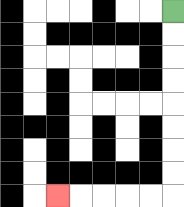{'start': '[7, 0]', 'end': '[2, 8]', 'path_directions': 'D,D,D,D,D,D,D,D,L,L,L,L,L', 'path_coordinates': '[[7, 0], [7, 1], [7, 2], [7, 3], [7, 4], [7, 5], [7, 6], [7, 7], [7, 8], [6, 8], [5, 8], [4, 8], [3, 8], [2, 8]]'}